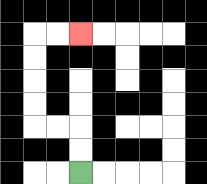{'start': '[3, 7]', 'end': '[3, 1]', 'path_directions': 'U,U,L,L,U,U,U,U,R,R', 'path_coordinates': '[[3, 7], [3, 6], [3, 5], [2, 5], [1, 5], [1, 4], [1, 3], [1, 2], [1, 1], [2, 1], [3, 1]]'}